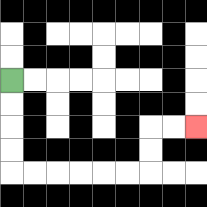{'start': '[0, 3]', 'end': '[8, 5]', 'path_directions': 'D,D,D,D,R,R,R,R,R,R,U,U,R,R', 'path_coordinates': '[[0, 3], [0, 4], [0, 5], [0, 6], [0, 7], [1, 7], [2, 7], [3, 7], [4, 7], [5, 7], [6, 7], [6, 6], [6, 5], [7, 5], [8, 5]]'}